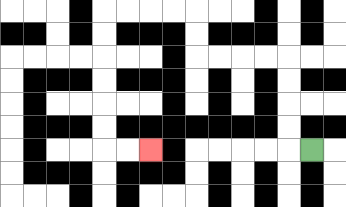{'start': '[13, 6]', 'end': '[6, 6]', 'path_directions': 'L,U,U,U,U,L,L,L,L,U,U,L,L,L,L,D,D,D,D,D,D,R,R', 'path_coordinates': '[[13, 6], [12, 6], [12, 5], [12, 4], [12, 3], [12, 2], [11, 2], [10, 2], [9, 2], [8, 2], [8, 1], [8, 0], [7, 0], [6, 0], [5, 0], [4, 0], [4, 1], [4, 2], [4, 3], [4, 4], [4, 5], [4, 6], [5, 6], [6, 6]]'}